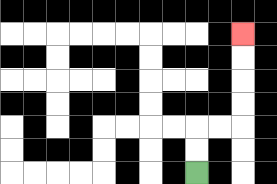{'start': '[8, 7]', 'end': '[10, 1]', 'path_directions': 'U,U,R,R,U,U,U,U', 'path_coordinates': '[[8, 7], [8, 6], [8, 5], [9, 5], [10, 5], [10, 4], [10, 3], [10, 2], [10, 1]]'}